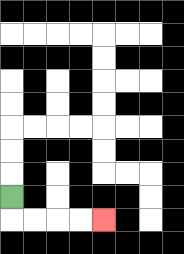{'start': '[0, 8]', 'end': '[4, 9]', 'path_directions': 'D,R,R,R,R', 'path_coordinates': '[[0, 8], [0, 9], [1, 9], [2, 9], [3, 9], [4, 9]]'}